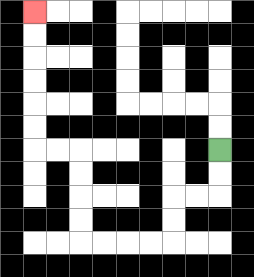{'start': '[9, 6]', 'end': '[1, 0]', 'path_directions': 'D,D,L,L,D,D,L,L,L,L,U,U,U,U,L,L,U,U,U,U,U,U', 'path_coordinates': '[[9, 6], [9, 7], [9, 8], [8, 8], [7, 8], [7, 9], [7, 10], [6, 10], [5, 10], [4, 10], [3, 10], [3, 9], [3, 8], [3, 7], [3, 6], [2, 6], [1, 6], [1, 5], [1, 4], [1, 3], [1, 2], [1, 1], [1, 0]]'}